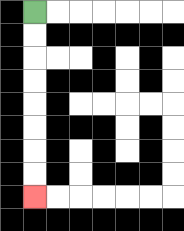{'start': '[1, 0]', 'end': '[1, 8]', 'path_directions': 'D,D,D,D,D,D,D,D', 'path_coordinates': '[[1, 0], [1, 1], [1, 2], [1, 3], [1, 4], [1, 5], [1, 6], [1, 7], [1, 8]]'}